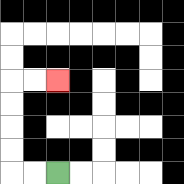{'start': '[2, 7]', 'end': '[2, 3]', 'path_directions': 'L,L,U,U,U,U,R,R', 'path_coordinates': '[[2, 7], [1, 7], [0, 7], [0, 6], [0, 5], [0, 4], [0, 3], [1, 3], [2, 3]]'}